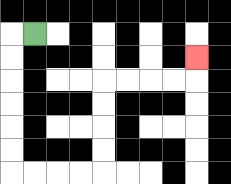{'start': '[1, 1]', 'end': '[8, 2]', 'path_directions': 'L,D,D,D,D,D,D,R,R,R,R,U,U,U,U,R,R,R,R,U', 'path_coordinates': '[[1, 1], [0, 1], [0, 2], [0, 3], [0, 4], [0, 5], [0, 6], [0, 7], [1, 7], [2, 7], [3, 7], [4, 7], [4, 6], [4, 5], [4, 4], [4, 3], [5, 3], [6, 3], [7, 3], [8, 3], [8, 2]]'}